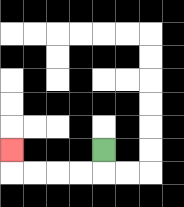{'start': '[4, 6]', 'end': '[0, 6]', 'path_directions': 'D,L,L,L,L,U', 'path_coordinates': '[[4, 6], [4, 7], [3, 7], [2, 7], [1, 7], [0, 7], [0, 6]]'}